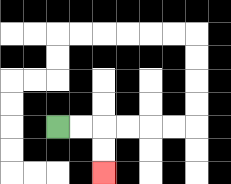{'start': '[2, 5]', 'end': '[4, 7]', 'path_directions': 'R,R,D,D', 'path_coordinates': '[[2, 5], [3, 5], [4, 5], [4, 6], [4, 7]]'}